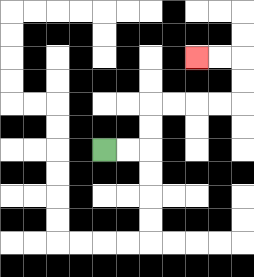{'start': '[4, 6]', 'end': '[8, 2]', 'path_directions': 'R,R,U,U,R,R,R,R,U,U,L,L', 'path_coordinates': '[[4, 6], [5, 6], [6, 6], [6, 5], [6, 4], [7, 4], [8, 4], [9, 4], [10, 4], [10, 3], [10, 2], [9, 2], [8, 2]]'}